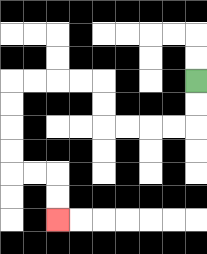{'start': '[8, 3]', 'end': '[2, 9]', 'path_directions': 'D,D,L,L,L,L,U,U,L,L,L,L,D,D,D,D,R,R,D,D', 'path_coordinates': '[[8, 3], [8, 4], [8, 5], [7, 5], [6, 5], [5, 5], [4, 5], [4, 4], [4, 3], [3, 3], [2, 3], [1, 3], [0, 3], [0, 4], [0, 5], [0, 6], [0, 7], [1, 7], [2, 7], [2, 8], [2, 9]]'}